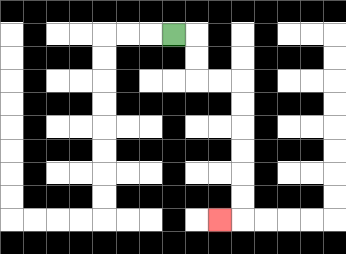{'start': '[7, 1]', 'end': '[9, 9]', 'path_directions': 'R,D,D,R,R,D,D,D,D,D,D,L', 'path_coordinates': '[[7, 1], [8, 1], [8, 2], [8, 3], [9, 3], [10, 3], [10, 4], [10, 5], [10, 6], [10, 7], [10, 8], [10, 9], [9, 9]]'}